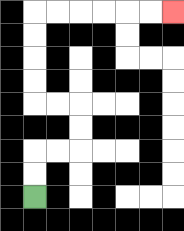{'start': '[1, 8]', 'end': '[7, 0]', 'path_directions': 'U,U,R,R,U,U,L,L,U,U,U,U,R,R,R,R,R,R', 'path_coordinates': '[[1, 8], [1, 7], [1, 6], [2, 6], [3, 6], [3, 5], [3, 4], [2, 4], [1, 4], [1, 3], [1, 2], [1, 1], [1, 0], [2, 0], [3, 0], [4, 0], [5, 0], [6, 0], [7, 0]]'}